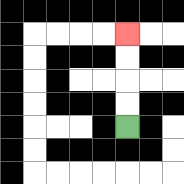{'start': '[5, 5]', 'end': '[5, 1]', 'path_directions': 'U,U,U,U', 'path_coordinates': '[[5, 5], [5, 4], [5, 3], [5, 2], [5, 1]]'}